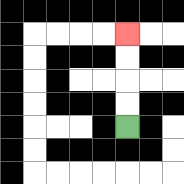{'start': '[5, 5]', 'end': '[5, 1]', 'path_directions': 'U,U,U,U', 'path_coordinates': '[[5, 5], [5, 4], [5, 3], [5, 2], [5, 1]]'}